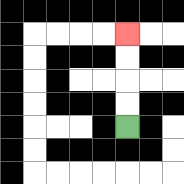{'start': '[5, 5]', 'end': '[5, 1]', 'path_directions': 'U,U,U,U', 'path_coordinates': '[[5, 5], [5, 4], [5, 3], [5, 2], [5, 1]]'}